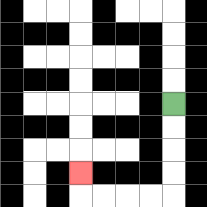{'start': '[7, 4]', 'end': '[3, 7]', 'path_directions': 'D,D,D,D,L,L,L,L,U', 'path_coordinates': '[[7, 4], [7, 5], [7, 6], [7, 7], [7, 8], [6, 8], [5, 8], [4, 8], [3, 8], [3, 7]]'}